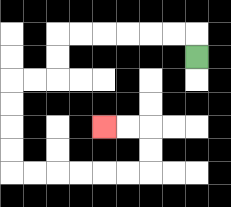{'start': '[8, 2]', 'end': '[4, 5]', 'path_directions': 'U,L,L,L,L,L,L,D,D,L,L,D,D,D,D,R,R,R,R,R,R,U,U,L,L', 'path_coordinates': '[[8, 2], [8, 1], [7, 1], [6, 1], [5, 1], [4, 1], [3, 1], [2, 1], [2, 2], [2, 3], [1, 3], [0, 3], [0, 4], [0, 5], [0, 6], [0, 7], [1, 7], [2, 7], [3, 7], [4, 7], [5, 7], [6, 7], [6, 6], [6, 5], [5, 5], [4, 5]]'}